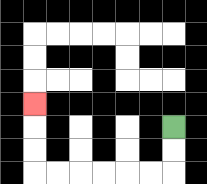{'start': '[7, 5]', 'end': '[1, 4]', 'path_directions': 'D,D,L,L,L,L,L,L,U,U,U', 'path_coordinates': '[[7, 5], [7, 6], [7, 7], [6, 7], [5, 7], [4, 7], [3, 7], [2, 7], [1, 7], [1, 6], [1, 5], [1, 4]]'}